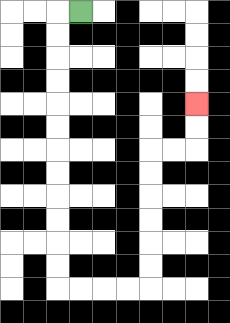{'start': '[3, 0]', 'end': '[8, 4]', 'path_directions': 'L,D,D,D,D,D,D,D,D,D,D,D,D,R,R,R,R,U,U,U,U,U,U,R,R,U,U', 'path_coordinates': '[[3, 0], [2, 0], [2, 1], [2, 2], [2, 3], [2, 4], [2, 5], [2, 6], [2, 7], [2, 8], [2, 9], [2, 10], [2, 11], [2, 12], [3, 12], [4, 12], [5, 12], [6, 12], [6, 11], [6, 10], [6, 9], [6, 8], [6, 7], [6, 6], [7, 6], [8, 6], [8, 5], [8, 4]]'}